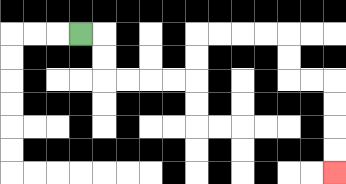{'start': '[3, 1]', 'end': '[14, 7]', 'path_directions': 'R,D,D,R,R,R,R,U,U,R,R,R,R,D,D,R,R,D,D,D,D', 'path_coordinates': '[[3, 1], [4, 1], [4, 2], [4, 3], [5, 3], [6, 3], [7, 3], [8, 3], [8, 2], [8, 1], [9, 1], [10, 1], [11, 1], [12, 1], [12, 2], [12, 3], [13, 3], [14, 3], [14, 4], [14, 5], [14, 6], [14, 7]]'}